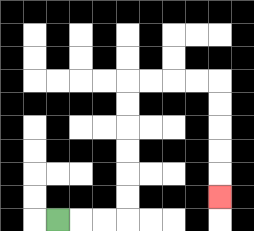{'start': '[2, 9]', 'end': '[9, 8]', 'path_directions': 'R,R,R,U,U,U,U,U,U,R,R,R,R,D,D,D,D,D', 'path_coordinates': '[[2, 9], [3, 9], [4, 9], [5, 9], [5, 8], [5, 7], [5, 6], [5, 5], [5, 4], [5, 3], [6, 3], [7, 3], [8, 3], [9, 3], [9, 4], [9, 5], [9, 6], [9, 7], [9, 8]]'}